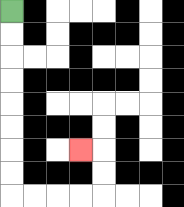{'start': '[0, 0]', 'end': '[3, 6]', 'path_directions': 'D,D,D,D,D,D,D,D,R,R,R,R,U,U,L', 'path_coordinates': '[[0, 0], [0, 1], [0, 2], [0, 3], [0, 4], [0, 5], [0, 6], [0, 7], [0, 8], [1, 8], [2, 8], [3, 8], [4, 8], [4, 7], [4, 6], [3, 6]]'}